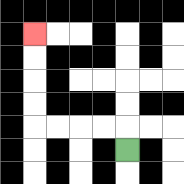{'start': '[5, 6]', 'end': '[1, 1]', 'path_directions': 'U,L,L,L,L,U,U,U,U', 'path_coordinates': '[[5, 6], [5, 5], [4, 5], [3, 5], [2, 5], [1, 5], [1, 4], [1, 3], [1, 2], [1, 1]]'}